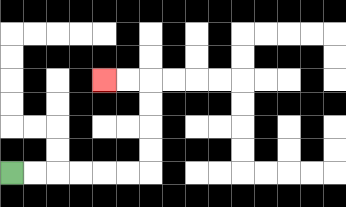{'start': '[0, 7]', 'end': '[4, 3]', 'path_directions': 'R,R,R,R,R,R,U,U,U,U,L,L', 'path_coordinates': '[[0, 7], [1, 7], [2, 7], [3, 7], [4, 7], [5, 7], [6, 7], [6, 6], [6, 5], [6, 4], [6, 3], [5, 3], [4, 3]]'}